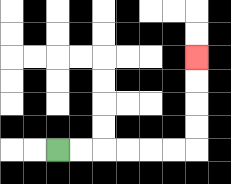{'start': '[2, 6]', 'end': '[8, 2]', 'path_directions': 'R,R,R,R,R,R,U,U,U,U', 'path_coordinates': '[[2, 6], [3, 6], [4, 6], [5, 6], [6, 6], [7, 6], [8, 6], [8, 5], [8, 4], [8, 3], [8, 2]]'}